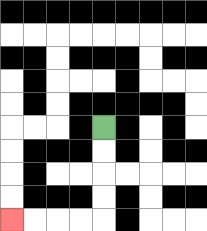{'start': '[4, 5]', 'end': '[0, 9]', 'path_directions': 'D,D,D,D,L,L,L,L', 'path_coordinates': '[[4, 5], [4, 6], [4, 7], [4, 8], [4, 9], [3, 9], [2, 9], [1, 9], [0, 9]]'}